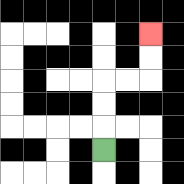{'start': '[4, 6]', 'end': '[6, 1]', 'path_directions': 'U,U,U,R,R,U,U', 'path_coordinates': '[[4, 6], [4, 5], [4, 4], [4, 3], [5, 3], [6, 3], [6, 2], [6, 1]]'}